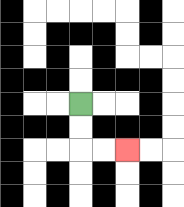{'start': '[3, 4]', 'end': '[5, 6]', 'path_directions': 'D,D,R,R', 'path_coordinates': '[[3, 4], [3, 5], [3, 6], [4, 6], [5, 6]]'}